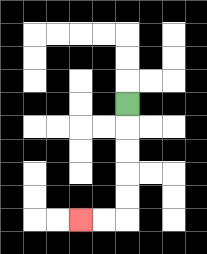{'start': '[5, 4]', 'end': '[3, 9]', 'path_directions': 'D,D,D,D,D,L,L', 'path_coordinates': '[[5, 4], [5, 5], [5, 6], [5, 7], [5, 8], [5, 9], [4, 9], [3, 9]]'}